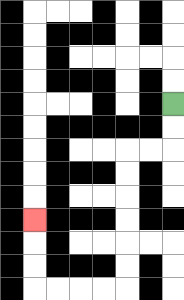{'start': '[7, 4]', 'end': '[1, 9]', 'path_directions': 'D,D,L,L,D,D,D,D,D,D,L,L,L,L,U,U,U', 'path_coordinates': '[[7, 4], [7, 5], [7, 6], [6, 6], [5, 6], [5, 7], [5, 8], [5, 9], [5, 10], [5, 11], [5, 12], [4, 12], [3, 12], [2, 12], [1, 12], [1, 11], [1, 10], [1, 9]]'}